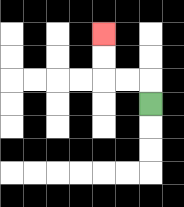{'start': '[6, 4]', 'end': '[4, 1]', 'path_directions': 'U,L,L,U,U', 'path_coordinates': '[[6, 4], [6, 3], [5, 3], [4, 3], [4, 2], [4, 1]]'}